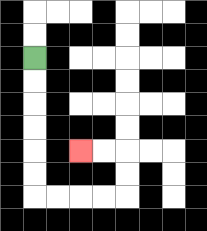{'start': '[1, 2]', 'end': '[3, 6]', 'path_directions': 'D,D,D,D,D,D,R,R,R,R,U,U,L,L', 'path_coordinates': '[[1, 2], [1, 3], [1, 4], [1, 5], [1, 6], [1, 7], [1, 8], [2, 8], [3, 8], [4, 8], [5, 8], [5, 7], [5, 6], [4, 6], [3, 6]]'}